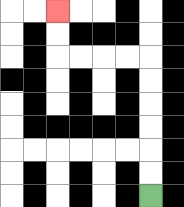{'start': '[6, 8]', 'end': '[2, 0]', 'path_directions': 'U,U,U,U,U,U,L,L,L,L,U,U', 'path_coordinates': '[[6, 8], [6, 7], [6, 6], [6, 5], [6, 4], [6, 3], [6, 2], [5, 2], [4, 2], [3, 2], [2, 2], [2, 1], [2, 0]]'}